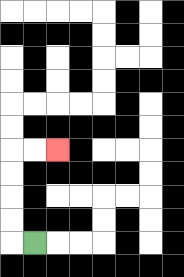{'start': '[1, 10]', 'end': '[2, 6]', 'path_directions': 'L,U,U,U,U,R,R', 'path_coordinates': '[[1, 10], [0, 10], [0, 9], [0, 8], [0, 7], [0, 6], [1, 6], [2, 6]]'}